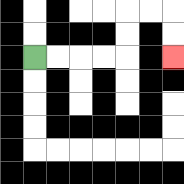{'start': '[1, 2]', 'end': '[7, 2]', 'path_directions': 'R,R,R,R,U,U,R,R,D,D', 'path_coordinates': '[[1, 2], [2, 2], [3, 2], [4, 2], [5, 2], [5, 1], [5, 0], [6, 0], [7, 0], [7, 1], [7, 2]]'}